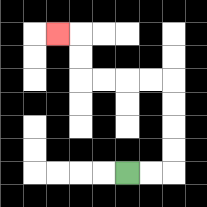{'start': '[5, 7]', 'end': '[2, 1]', 'path_directions': 'R,R,U,U,U,U,L,L,L,L,U,U,L', 'path_coordinates': '[[5, 7], [6, 7], [7, 7], [7, 6], [7, 5], [7, 4], [7, 3], [6, 3], [5, 3], [4, 3], [3, 3], [3, 2], [3, 1], [2, 1]]'}